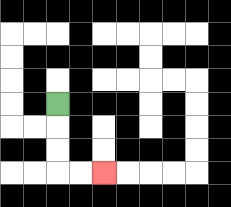{'start': '[2, 4]', 'end': '[4, 7]', 'path_directions': 'D,D,D,R,R', 'path_coordinates': '[[2, 4], [2, 5], [2, 6], [2, 7], [3, 7], [4, 7]]'}